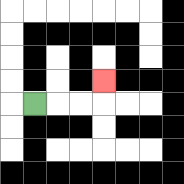{'start': '[1, 4]', 'end': '[4, 3]', 'path_directions': 'R,R,R,U', 'path_coordinates': '[[1, 4], [2, 4], [3, 4], [4, 4], [4, 3]]'}